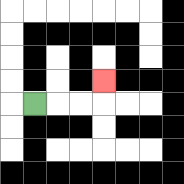{'start': '[1, 4]', 'end': '[4, 3]', 'path_directions': 'R,R,R,U', 'path_coordinates': '[[1, 4], [2, 4], [3, 4], [4, 4], [4, 3]]'}